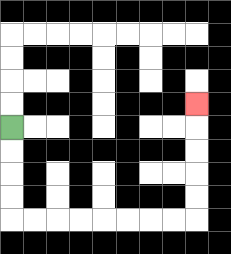{'start': '[0, 5]', 'end': '[8, 4]', 'path_directions': 'D,D,D,D,R,R,R,R,R,R,R,R,U,U,U,U,U', 'path_coordinates': '[[0, 5], [0, 6], [0, 7], [0, 8], [0, 9], [1, 9], [2, 9], [3, 9], [4, 9], [5, 9], [6, 9], [7, 9], [8, 9], [8, 8], [8, 7], [8, 6], [8, 5], [8, 4]]'}